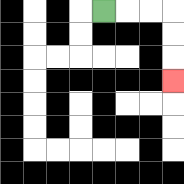{'start': '[4, 0]', 'end': '[7, 3]', 'path_directions': 'R,R,R,D,D,D', 'path_coordinates': '[[4, 0], [5, 0], [6, 0], [7, 0], [7, 1], [7, 2], [7, 3]]'}